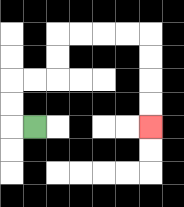{'start': '[1, 5]', 'end': '[6, 5]', 'path_directions': 'L,U,U,R,R,U,U,R,R,R,R,D,D,D,D', 'path_coordinates': '[[1, 5], [0, 5], [0, 4], [0, 3], [1, 3], [2, 3], [2, 2], [2, 1], [3, 1], [4, 1], [5, 1], [6, 1], [6, 2], [6, 3], [6, 4], [6, 5]]'}